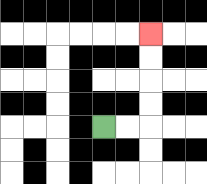{'start': '[4, 5]', 'end': '[6, 1]', 'path_directions': 'R,R,U,U,U,U', 'path_coordinates': '[[4, 5], [5, 5], [6, 5], [6, 4], [6, 3], [6, 2], [6, 1]]'}